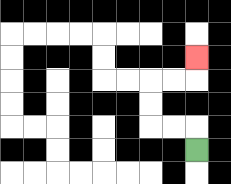{'start': '[8, 6]', 'end': '[8, 2]', 'path_directions': 'U,L,L,U,U,R,R,U', 'path_coordinates': '[[8, 6], [8, 5], [7, 5], [6, 5], [6, 4], [6, 3], [7, 3], [8, 3], [8, 2]]'}